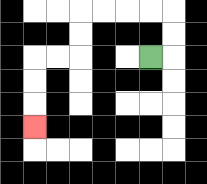{'start': '[6, 2]', 'end': '[1, 5]', 'path_directions': 'R,U,U,L,L,L,L,D,D,L,L,D,D,D', 'path_coordinates': '[[6, 2], [7, 2], [7, 1], [7, 0], [6, 0], [5, 0], [4, 0], [3, 0], [3, 1], [3, 2], [2, 2], [1, 2], [1, 3], [1, 4], [1, 5]]'}